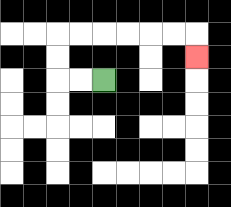{'start': '[4, 3]', 'end': '[8, 2]', 'path_directions': 'L,L,U,U,R,R,R,R,R,R,D', 'path_coordinates': '[[4, 3], [3, 3], [2, 3], [2, 2], [2, 1], [3, 1], [4, 1], [5, 1], [6, 1], [7, 1], [8, 1], [8, 2]]'}